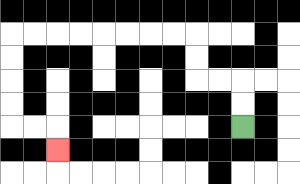{'start': '[10, 5]', 'end': '[2, 6]', 'path_directions': 'U,U,L,L,U,U,L,L,L,L,L,L,L,L,D,D,D,D,R,R,D', 'path_coordinates': '[[10, 5], [10, 4], [10, 3], [9, 3], [8, 3], [8, 2], [8, 1], [7, 1], [6, 1], [5, 1], [4, 1], [3, 1], [2, 1], [1, 1], [0, 1], [0, 2], [0, 3], [0, 4], [0, 5], [1, 5], [2, 5], [2, 6]]'}